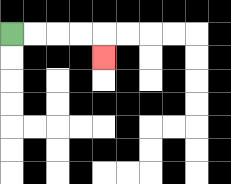{'start': '[0, 1]', 'end': '[4, 2]', 'path_directions': 'R,R,R,R,D', 'path_coordinates': '[[0, 1], [1, 1], [2, 1], [3, 1], [4, 1], [4, 2]]'}